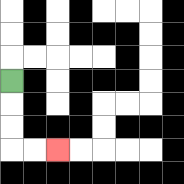{'start': '[0, 3]', 'end': '[2, 6]', 'path_directions': 'D,D,D,R,R', 'path_coordinates': '[[0, 3], [0, 4], [0, 5], [0, 6], [1, 6], [2, 6]]'}